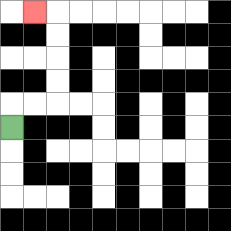{'start': '[0, 5]', 'end': '[1, 0]', 'path_directions': 'U,R,R,U,U,U,U,L', 'path_coordinates': '[[0, 5], [0, 4], [1, 4], [2, 4], [2, 3], [2, 2], [2, 1], [2, 0], [1, 0]]'}